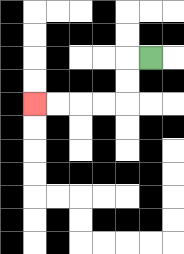{'start': '[6, 2]', 'end': '[1, 4]', 'path_directions': 'L,D,D,L,L,L,L', 'path_coordinates': '[[6, 2], [5, 2], [5, 3], [5, 4], [4, 4], [3, 4], [2, 4], [1, 4]]'}